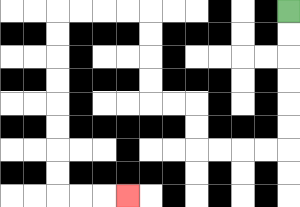{'start': '[12, 0]', 'end': '[5, 8]', 'path_directions': 'D,D,D,D,D,D,L,L,L,L,U,U,L,L,U,U,U,U,L,L,L,L,D,D,D,D,D,D,D,D,R,R,R', 'path_coordinates': '[[12, 0], [12, 1], [12, 2], [12, 3], [12, 4], [12, 5], [12, 6], [11, 6], [10, 6], [9, 6], [8, 6], [8, 5], [8, 4], [7, 4], [6, 4], [6, 3], [6, 2], [6, 1], [6, 0], [5, 0], [4, 0], [3, 0], [2, 0], [2, 1], [2, 2], [2, 3], [2, 4], [2, 5], [2, 6], [2, 7], [2, 8], [3, 8], [4, 8], [5, 8]]'}